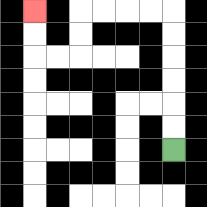{'start': '[7, 6]', 'end': '[1, 0]', 'path_directions': 'U,U,U,U,U,U,L,L,L,L,D,D,L,L,U,U', 'path_coordinates': '[[7, 6], [7, 5], [7, 4], [7, 3], [7, 2], [7, 1], [7, 0], [6, 0], [5, 0], [4, 0], [3, 0], [3, 1], [3, 2], [2, 2], [1, 2], [1, 1], [1, 0]]'}